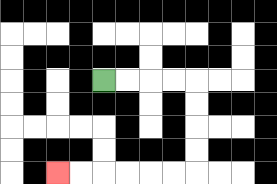{'start': '[4, 3]', 'end': '[2, 7]', 'path_directions': 'R,R,R,R,D,D,D,D,L,L,L,L,L,L', 'path_coordinates': '[[4, 3], [5, 3], [6, 3], [7, 3], [8, 3], [8, 4], [8, 5], [8, 6], [8, 7], [7, 7], [6, 7], [5, 7], [4, 7], [3, 7], [2, 7]]'}